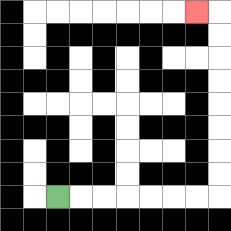{'start': '[2, 8]', 'end': '[8, 0]', 'path_directions': 'R,R,R,R,R,R,R,U,U,U,U,U,U,U,U,L', 'path_coordinates': '[[2, 8], [3, 8], [4, 8], [5, 8], [6, 8], [7, 8], [8, 8], [9, 8], [9, 7], [9, 6], [9, 5], [9, 4], [9, 3], [9, 2], [9, 1], [9, 0], [8, 0]]'}